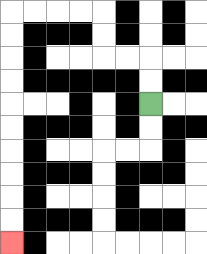{'start': '[6, 4]', 'end': '[0, 10]', 'path_directions': 'U,U,L,L,U,U,L,L,L,L,D,D,D,D,D,D,D,D,D,D', 'path_coordinates': '[[6, 4], [6, 3], [6, 2], [5, 2], [4, 2], [4, 1], [4, 0], [3, 0], [2, 0], [1, 0], [0, 0], [0, 1], [0, 2], [0, 3], [0, 4], [0, 5], [0, 6], [0, 7], [0, 8], [0, 9], [0, 10]]'}